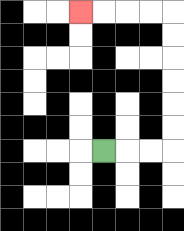{'start': '[4, 6]', 'end': '[3, 0]', 'path_directions': 'R,R,R,U,U,U,U,U,U,L,L,L,L', 'path_coordinates': '[[4, 6], [5, 6], [6, 6], [7, 6], [7, 5], [7, 4], [7, 3], [7, 2], [7, 1], [7, 0], [6, 0], [5, 0], [4, 0], [3, 0]]'}